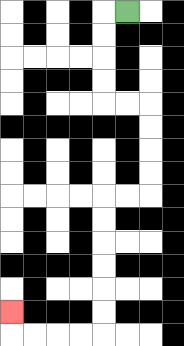{'start': '[5, 0]', 'end': '[0, 13]', 'path_directions': 'L,D,D,D,D,R,R,D,D,D,D,L,L,D,D,D,D,D,D,L,L,L,L,U', 'path_coordinates': '[[5, 0], [4, 0], [4, 1], [4, 2], [4, 3], [4, 4], [5, 4], [6, 4], [6, 5], [6, 6], [6, 7], [6, 8], [5, 8], [4, 8], [4, 9], [4, 10], [4, 11], [4, 12], [4, 13], [4, 14], [3, 14], [2, 14], [1, 14], [0, 14], [0, 13]]'}